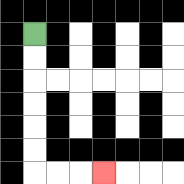{'start': '[1, 1]', 'end': '[4, 7]', 'path_directions': 'D,D,D,D,D,D,R,R,R', 'path_coordinates': '[[1, 1], [1, 2], [1, 3], [1, 4], [1, 5], [1, 6], [1, 7], [2, 7], [3, 7], [4, 7]]'}